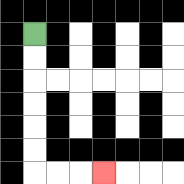{'start': '[1, 1]', 'end': '[4, 7]', 'path_directions': 'D,D,D,D,D,D,R,R,R', 'path_coordinates': '[[1, 1], [1, 2], [1, 3], [1, 4], [1, 5], [1, 6], [1, 7], [2, 7], [3, 7], [4, 7]]'}